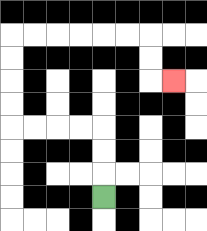{'start': '[4, 8]', 'end': '[7, 3]', 'path_directions': 'U,U,U,L,L,L,L,U,U,U,U,R,R,R,R,R,R,D,D,R', 'path_coordinates': '[[4, 8], [4, 7], [4, 6], [4, 5], [3, 5], [2, 5], [1, 5], [0, 5], [0, 4], [0, 3], [0, 2], [0, 1], [1, 1], [2, 1], [3, 1], [4, 1], [5, 1], [6, 1], [6, 2], [6, 3], [7, 3]]'}